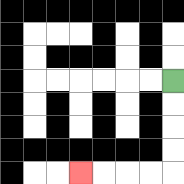{'start': '[7, 3]', 'end': '[3, 7]', 'path_directions': 'D,D,D,D,L,L,L,L', 'path_coordinates': '[[7, 3], [7, 4], [7, 5], [7, 6], [7, 7], [6, 7], [5, 7], [4, 7], [3, 7]]'}